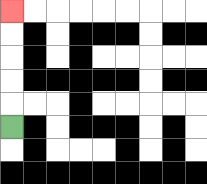{'start': '[0, 5]', 'end': '[0, 0]', 'path_directions': 'U,U,U,U,U', 'path_coordinates': '[[0, 5], [0, 4], [0, 3], [0, 2], [0, 1], [0, 0]]'}